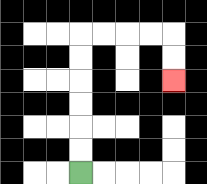{'start': '[3, 7]', 'end': '[7, 3]', 'path_directions': 'U,U,U,U,U,U,R,R,R,R,D,D', 'path_coordinates': '[[3, 7], [3, 6], [3, 5], [3, 4], [3, 3], [3, 2], [3, 1], [4, 1], [5, 1], [6, 1], [7, 1], [7, 2], [7, 3]]'}